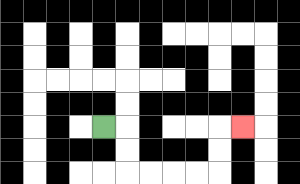{'start': '[4, 5]', 'end': '[10, 5]', 'path_directions': 'R,D,D,R,R,R,R,U,U,R', 'path_coordinates': '[[4, 5], [5, 5], [5, 6], [5, 7], [6, 7], [7, 7], [8, 7], [9, 7], [9, 6], [9, 5], [10, 5]]'}